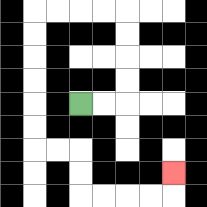{'start': '[3, 4]', 'end': '[7, 7]', 'path_directions': 'R,R,U,U,U,U,L,L,L,L,D,D,D,D,D,D,R,R,D,D,R,R,R,R,U', 'path_coordinates': '[[3, 4], [4, 4], [5, 4], [5, 3], [5, 2], [5, 1], [5, 0], [4, 0], [3, 0], [2, 0], [1, 0], [1, 1], [1, 2], [1, 3], [1, 4], [1, 5], [1, 6], [2, 6], [3, 6], [3, 7], [3, 8], [4, 8], [5, 8], [6, 8], [7, 8], [7, 7]]'}